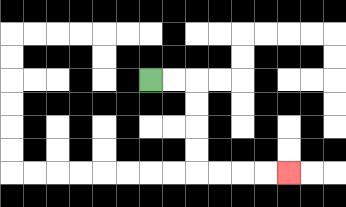{'start': '[6, 3]', 'end': '[12, 7]', 'path_directions': 'R,R,D,D,D,D,R,R,R,R', 'path_coordinates': '[[6, 3], [7, 3], [8, 3], [8, 4], [8, 5], [8, 6], [8, 7], [9, 7], [10, 7], [11, 7], [12, 7]]'}